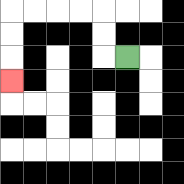{'start': '[5, 2]', 'end': '[0, 3]', 'path_directions': 'L,U,U,L,L,L,L,D,D,D', 'path_coordinates': '[[5, 2], [4, 2], [4, 1], [4, 0], [3, 0], [2, 0], [1, 0], [0, 0], [0, 1], [0, 2], [0, 3]]'}